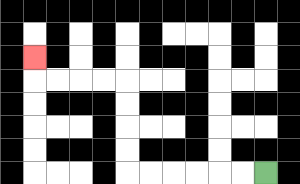{'start': '[11, 7]', 'end': '[1, 2]', 'path_directions': 'L,L,L,L,L,L,U,U,U,U,L,L,L,L,U', 'path_coordinates': '[[11, 7], [10, 7], [9, 7], [8, 7], [7, 7], [6, 7], [5, 7], [5, 6], [5, 5], [5, 4], [5, 3], [4, 3], [3, 3], [2, 3], [1, 3], [1, 2]]'}